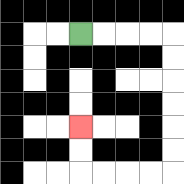{'start': '[3, 1]', 'end': '[3, 5]', 'path_directions': 'R,R,R,R,D,D,D,D,D,D,L,L,L,L,U,U', 'path_coordinates': '[[3, 1], [4, 1], [5, 1], [6, 1], [7, 1], [7, 2], [7, 3], [7, 4], [7, 5], [7, 6], [7, 7], [6, 7], [5, 7], [4, 7], [3, 7], [3, 6], [3, 5]]'}